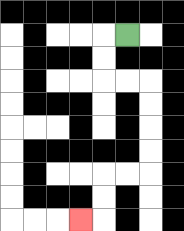{'start': '[5, 1]', 'end': '[3, 9]', 'path_directions': 'L,D,D,R,R,D,D,D,D,L,L,D,D,L', 'path_coordinates': '[[5, 1], [4, 1], [4, 2], [4, 3], [5, 3], [6, 3], [6, 4], [6, 5], [6, 6], [6, 7], [5, 7], [4, 7], [4, 8], [4, 9], [3, 9]]'}